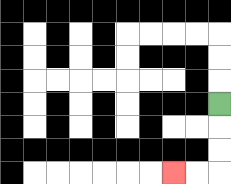{'start': '[9, 4]', 'end': '[7, 7]', 'path_directions': 'D,D,D,L,L', 'path_coordinates': '[[9, 4], [9, 5], [9, 6], [9, 7], [8, 7], [7, 7]]'}